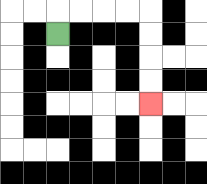{'start': '[2, 1]', 'end': '[6, 4]', 'path_directions': 'U,R,R,R,R,D,D,D,D', 'path_coordinates': '[[2, 1], [2, 0], [3, 0], [4, 0], [5, 0], [6, 0], [6, 1], [6, 2], [6, 3], [6, 4]]'}